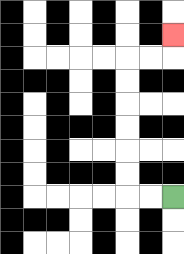{'start': '[7, 8]', 'end': '[7, 1]', 'path_directions': 'L,L,U,U,U,U,U,U,R,R,U', 'path_coordinates': '[[7, 8], [6, 8], [5, 8], [5, 7], [5, 6], [5, 5], [5, 4], [5, 3], [5, 2], [6, 2], [7, 2], [7, 1]]'}